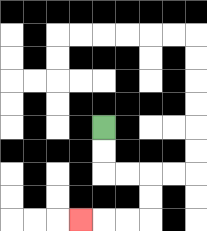{'start': '[4, 5]', 'end': '[3, 9]', 'path_directions': 'D,D,R,R,D,D,L,L,L', 'path_coordinates': '[[4, 5], [4, 6], [4, 7], [5, 7], [6, 7], [6, 8], [6, 9], [5, 9], [4, 9], [3, 9]]'}